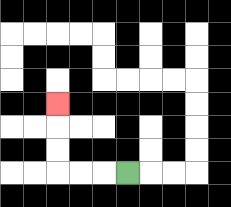{'start': '[5, 7]', 'end': '[2, 4]', 'path_directions': 'L,L,L,U,U,U', 'path_coordinates': '[[5, 7], [4, 7], [3, 7], [2, 7], [2, 6], [2, 5], [2, 4]]'}